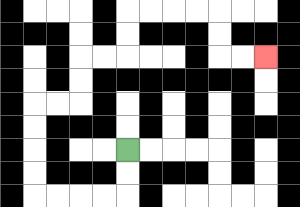{'start': '[5, 6]', 'end': '[11, 2]', 'path_directions': 'D,D,L,L,L,L,U,U,U,U,R,R,U,U,R,R,U,U,R,R,R,R,D,D,R,R', 'path_coordinates': '[[5, 6], [5, 7], [5, 8], [4, 8], [3, 8], [2, 8], [1, 8], [1, 7], [1, 6], [1, 5], [1, 4], [2, 4], [3, 4], [3, 3], [3, 2], [4, 2], [5, 2], [5, 1], [5, 0], [6, 0], [7, 0], [8, 0], [9, 0], [9, 1], [9, 2], [10, 2], [11, 2]]'}